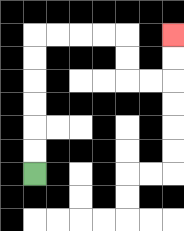{'start': '[1, 7]', 'end': '[7, 1]', 'path_directions': 'U,U,U,U,U,U,R,R,R,R,D,D,R,R,U,U', 'path_coordinates': '[[1, 7], [1, 6], [1, 5], [1, 4], [1, 3], [1, 2], [1, 1], [2, 1], [3, 1], [4, 1], [5, 1], [5, 2], [5, 3], [6, 3], [7, 3], [7, 2], [7, 1]]'}